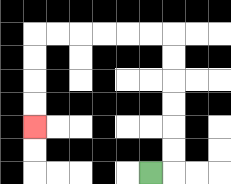{'start': '[6, 7]', 'end': '[1, 5]', 'path_directions': 'R,U,U,U,U,U,U,L,L,L,L,L,L,D,D,D,D', 'path_coordinates': '[[6, 7], [7, 7], [7, 6], [7, 5], [7, 4], [7, 3], [7, 2], [7, 1], [6, 1], [5, 1], [4, 1], [3, 1], [2, 1], [1, 1], [1, 2], [1, 3], [1, 4], [1, 5]]'}